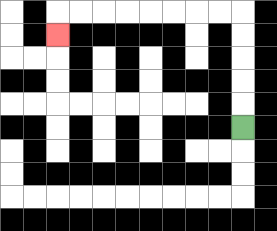{'start': '[10, 5]', 'end': '[2, 1]', 'path_directions': 'U,U,U,U,U,L,L,L,L,L,L,L,L,D', 'path_coordinates': '[[10, 5], [10, 4], [10, 3], [10, 2], [10, 1], [10, 0], [9, 0], [8, 0], [7, 0], [6, 0], [5, 0], [4, 0], [3, 0], [2, 0], [2, 1]]'}